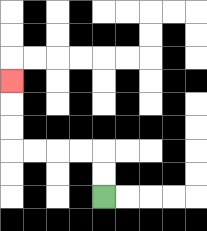{'start': '[4, 8]', 'end': '[0, 3]', 'path_directions': 'U,U,L,L,L,L,U,U,U', 'path_coordinates': '[[4, 8], [4, 7], [4, 6], [3, 6], [2, 6], [1, 6], [0, 6], [0, 5], [0, 4], [0, 3]]'}